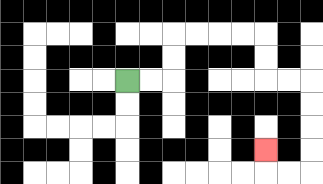{'start': '[5, 3]', 'end': '[11, 6]', 'path_directions': 'R,R,U,U,R,R,R,R,D,D,R,R,D,D,D,D,L,L,U', 'path_coordinates': '[[5, 3], [6, 3], [7, 3], [7, 2], [7, 1], [8, 1], [9, 1], [10, 1], [11, 1], [11, 2], [11, 3], [12, 3], [13, 3], [13, 4], [13, 5], [13, 6], [13, 7], [12, 7], [11, 7], [11, 6]]'}